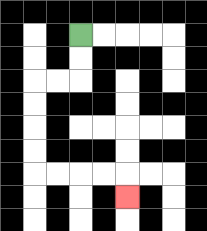{'start': '[3, 1]', 'end': '[5, 8]', 'path_directions': 'D,D,L,L,D,D,D,D,R,R,R,R,D', 'path_coordinates': '[[3, 1], [3, 2], [3, 3], [2, 3], [1, 3], [1, 4], [1, 5], [1, 6], [1, 7], [2, 7], [3, 7], [4, 7], [5, 7], [5, 8]]'}